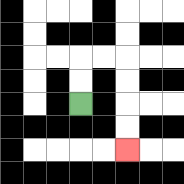{'start': '[3, 4]', 'end': '[5, 6]', 'path_directions': 'U,U,R,R,D,D,D,D', 'path_coordinates': '[[3, 4], [3, 3], [3, 2], [4, 2], [5, 2], [5, 3], [5, 4], [5, 5], [5, 6]]'}